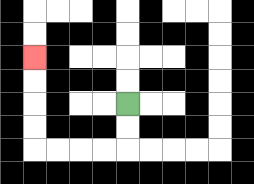{'start': '[5, 4]', 'end': '[1, 2]', 'path_directions': 'D,D,L,L,L,L,U,U,U,U', 'path_coordinates': '[[5, 4], [5, 5], [5, 6], [4, 6], [3, 6], [2, 6], [1, 6], [1, 5], [1, 4], [1, 3], [1, 2]]'}